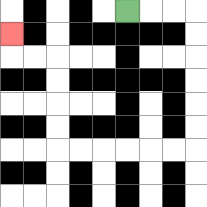{'start': '[5, 0]', 'end': '[0, 1]', 'path_directions': 'R,R,R,D,D,D,D,D,D,L,L,L,L,L,L,U,U,U,U,L,L,U', 'path_coordinates': '[[5, 0], [6, 0], [7, 0], [8, 0], [8, 1], [8, 2], [8, 3], [8, 4], [8, 5], [8, 6], [7, 6], [6, 6], [5, 6], [4, 6], [3, 6], [2, 6], [2, 5], [2, 4], [2, 3], [2, 2], [1, 2], [0, 2], [0, 1]]'}